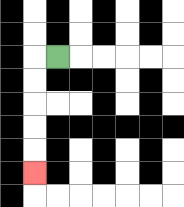{'start': '[2, 2]', 'end': '[1, 7]', 'path_directions': 'L,D,D,D,D,D', 'path_coordinates': '[[2, 2], [1, 2], [1, 3], [1, 4], [1, 5], [1, 6], [1, 7]]'}